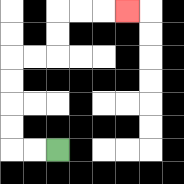{'start': '[2, 6]', 'end': '[5, 0]', 'path_directions': 'L,L,U,U,U,U,R,R,U,U,R,R,R', 'path_coordinates': '[[2, 6], [1, 6], [0, 6], [0, 5], [0, 4], [0, 3], [0, 2], [1, 2], [2, 2], [2, 1], [2, 0], [3, 0], [4, 0], [5, 0]]'}